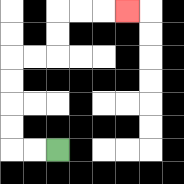{'start': '[2, 6]', 'end': '[5, 0]', 'path_directions': 'L,L,U,U,U,U,R,R,U,U,R,R,R', 'path_coordinates': '[[2, 6], [1, 6], [0, 6], [0, 5], [0, 4], [0, 3], [0, 2], [1, 2], [2, 2], [2, 1], [2, 0], [3, 0], [4, 0], [5, 0]]'}